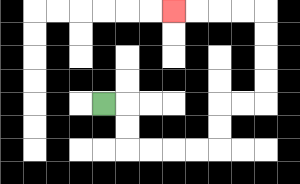{'start': '[4, 4]', 'end': '[7, 0]', 'path_directions': 'R,D,D,R,R,R,R,U,U,R,R,U,U,U,U,L,L,L,L', 'path_coordinates': '[[4, 4], [5, 4], [5, 5], [5, 6], [6, 6], [7, 6], [8, 6], [9, 6], [9, 5], [9, 4], [10, 4], [11, 4], [11, 3], [11, 2], [11, 1], [11, 0], [10, 0], [9, 0], [8, 0], [7, 0]]'}